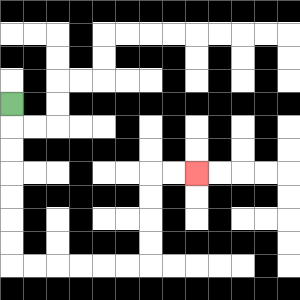{'start': '[0, 4]', 'end': '[8, 7]', 'path_directions': 'D,D,D,D,D,D,D,R,R,R,R,R,R,U,U,U,U,R,R', 'path_coordinates': '[[0, 4], [0, 5], [0, 6], [0, 7], [0, 8], [0, 9], [0, 10], [0, 11], [1, 11], [2, 11], [3, 11], [4, 11], [5, 11], [6, 11], [6, 10], [6, 9], [6, 8], [6, 7], [7, 7], [8, 7]]'}